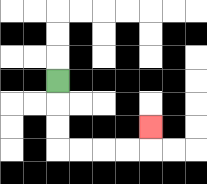{'start': '[2, 3]', 'end': '[6, 5]', 'path_directions': 'D,D,D,R,R,R,R,U', 'path_coordinates': '[[2, 3], [2, 4], [2, 5], [2, 6], [3, 6], [4, 6], [5, 6], [6, 6], [6, 5]]'}